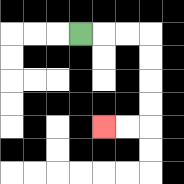{'start': '[3, 1]', 'end': '[4, 5]', 'path_directions': 'R,R,R,D,D,D,D,L,L', 'path_coordinates': '[[3, 1], [4, 1], [5, 1], [6, 1], [6, 2], [6, 3], [6, 4], [6, 5], [5, 5], [4, 5]]'}